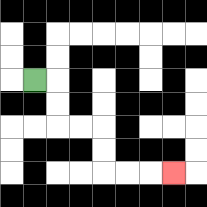{'start': '[1, 3]', 'end': '[7, 7]', 'path_directions': 'R,D,D,R,R,D,D,R,R,R', 'path_coordinates': '[[1, 3], [2, 3], [2, 4], [2, 5], [3, 5], [4, 5], [4, 6], [4, 7], [5, 7], [6, 7], [7, 7]]'}